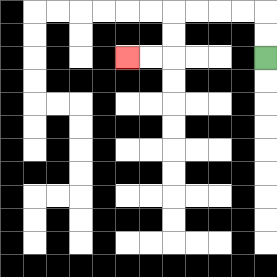{'start': '[11, 2]', 'end': '[5, 2]', 'path_directions': 'U,U,L,L,L,L,D,D,L,L', 'path_coordinates': '[[11, 2], [11, 1], [11, 0], [10, 0], [9, 0], [8, 0], [7, 0], [7, 1], [7, 2], [6, 2], [5, 2]]'}